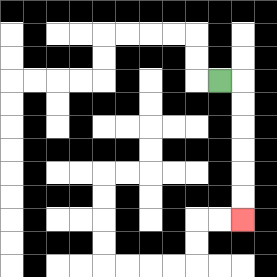{'start': '[9, 3]', 'end': '[10, 9]', 'path_directions': 'R,D,D,D,D,D,D', 'path_coordinates': '[[9, 3], [10, 3], [10, 4], [10, 5], [10, 6], [10, 7], [10, 8], [10, 9]]'}